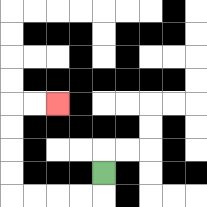{'start': '[4, 7]', 'end': '[2, 4]', 'path_directions': 'D,L,L,L,L,U,U,U,U,R,R', 'path_coordinates': '[[4, 7], [4, 8], [3, 8], [2, 8], [1, 8], [0, 8], [0, 7], [0, 6], [0, 5], [0, 4], [1, 4], [2, 4]]'}